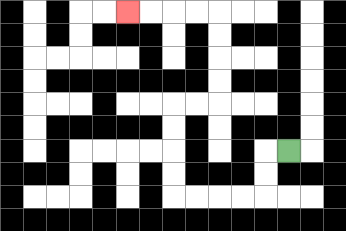{'start': '[12, 6]', 'end': '[5, 0]', 'path_directions': 'L,D,D,L,L,L,L,U,U,U,U,R,R,U,U,U,U,L,L,L,L', 'path_coordinates': '[[12, 6], [11, 6], [11, 7], [11, 8], [10, 8], [9, 8], [8, 8], [7, 8], [7, 7], [7, 6], [7, 5], [7, 4], [8, 4], [9, 4], [9, 3], [9, 2], [9, 1], [9, 0], [8, 0], [7, 0], [6, 0], [5, 0]]'}